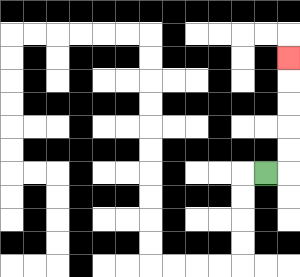{'start': '[11, 7]', 'end': '[12, 2]', 'path_directions': 'R,U,U,U,U,U', 'path_coordinates': '[[11, 7], [12, 7], [12, 6], [12, 5], [12, 4], [12, 3], [12, 2]]'}